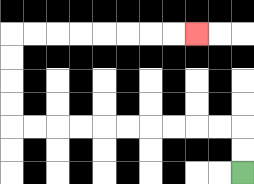{'start': '[10, 7]', 'end': '[8, 1]', 'path_directions': 'U,U,L,L,L,L,L,L,L,L,L,L,U,U,U,U,R,R,R,R,R,R,R,R', 'path_coordinates': '[[10, 7], [10, 6], [10, 5], [9, 5], [8, 5], [7, 5], [6, 5], [5, 5], [4, 5], [3, 5], [2, 5], [1, 5], [0, 5], [0, 4], [0, 3], [0, 2], [0, 1], [1, 1], [2, 1], [3, 1], [4, 1], [5, 1], [6, 1], [7, 1], [8, 1]]'}